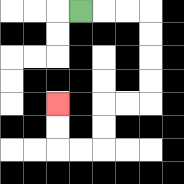{'start': '[3, 0]', 'end': '[2, 4]', 'path_directions': 'R,R,R,D,D,D,D,L,L,D,D,L,L,U,U', 'path_coordinates': '[[3, 0], [4, 0], [5, 0], [6, 0], [6, 1], [6, 2], [6, 3], [6, 4], [5, 4], [4, 4], [4, 5], [4, 6], [3, 6], [2, 6], [2, 5], [2, 4]]'}